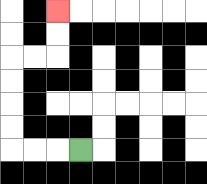{'start': '[3, 6]', 'end': '[2, 0]', 'path_directions': 'L,L,L,U,U,U,U,R,R,U,U', 'path_coordinates': '[[3, 6], [2, 6], [1, 6], [0, 6], [0, 5], [0, 4], [0, 3], [0, 2], [1, 2], [2, 2], [2, 1], [2, 0]]'}